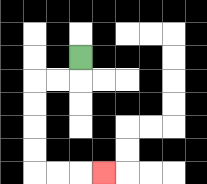{'start': '[3, 2]', 'end': '[4, 7]', 'path_directions': 'D,L,L,D,D,D,D,R,R,R', 'path_coordinates': '[[3, 2], [3, 3], [2, 3], [1, 3], [1, 4], [1, 5], [1, 6], [1, 7], [2, 7], [3, 7], [4, 7]]'}